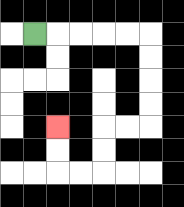{'start': '[1, 1]', 'end': '[2, 5]', 'path_directions': 'R,R,R,R,R,D,D,D,D,L,L,D,D,L,L,U,U', 'path_coordinates': '[[1, 1], [2, 1], [3, 1], [4, 1], [5, 1], [6, 1], [6, 2], [6, 3], [6, 4], [6, 5], [5, 5], [4, 5], [4, 6], [4, 7], [3, 7], [2, 7], [2, 6], [2, 5]]'}